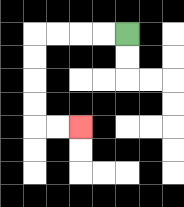{'start': '[5, 1]', 'end': '[3, 5]', 'path_directions': 'L,L,L,L,D,D,D,D,R,R', 'path_coordinates': '[[5, 1], [4, 1], [3, 1], [2, 1], [1, 1], [1, 2], [1, 3], [1, 4], [1, 5], [2, 5], [3, 5]]'}